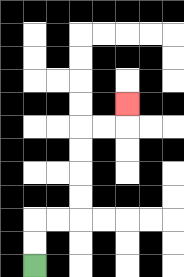{'start': '[1, 11]', 'end': '[5, 4]', 'path_directions': 'U,U,R,R,U,U,U,U,R,R,U', 'path_coordinates': '[[1, 11], [1, 10], [1, 9], [2, 9], [3, 9], [3, 8], [3, 7], [3, 6], [3, 5], [4, 5], [5, 5], [5, 4]]'}